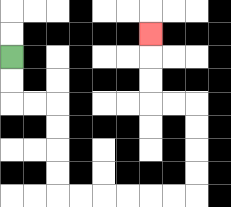{'start': '[0, 2]', 'end': '[6, 1]', 'path_directions': 'D,D,R,R,D,D,D,D,R,R,R,R,R,R,U,U,U,U,L,L,U,U,U', 'path_coordinates': '[[0, 2], [0, 3], [0, 4], [1, 4], [2, 4], [2, 5], [2, 6], [2, 7], [2, 8], [3, 8], [4, 8], [5, 8], [6, 8], [7, 8], [8, 8], [8, 7], [8, 6], [8, 5], [8, 4], [7, 4], [6, 4], [6, 3], [6, 2], [6, 1]]'}